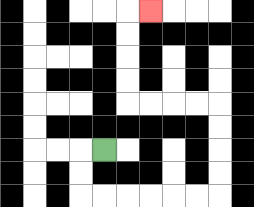{'start': '[4, 6]', 'end': '[6, 0]', 'path_directions': 'L,D,D,R,R,R,R,R,R,U,U,U,U,L,L,L,L,U,U,U,U,R', 'path_coordinates': '[[4, 6], [3, 6], [3, 7], [3, 8], [4, 8], [5, 8], [6, 8], [7, 8], [8, 8], [9, 8], [9, 7], [9, 6], [9, 5], [9, 4], [8, 4], [7, 4], [6, 4], [5, 4], [5, 3], [5, 2], [5, 1], [5, 0], [6, 0]]'}